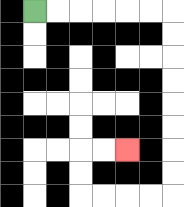{'start': '[1, 0]', 'end': '[5, 6]', 'path_directions': 'R,R,R,R,R,R,D,D,D,D,D,D,D,D,L,L,L,L,U,U,R,R', 'path_coordinates': '[[1, 0], [2, 0], [3, 0], [4, 0], [5, 0], [6, 0], [7, 0], [7, 1], [7, 2], [7, 3], [7, 4], [7, 5], [7, 6], [7, 7], [7, 8], [6, 8], [5, 8], [4, 8], [3, 8], [3, 7], [3, 6], [4, 6], [5, 6]]'}